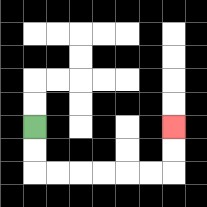{'start': '[1, 5]', 'end': '[7, 5]', 'path_directions': 'D,D,R,R,R,R,R,R,U,U', 'path_coordinates': '[[1, 5], [1, 6], [1, 7], [2, 7], [3, 7], [4, 7], [5, 7], [6, 7], [7, 7], [7, 6], [7, 5]]'}